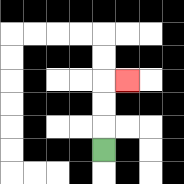{'start': '[4, 6]', 'end': '[5, 3]', 'path_directions': 'U,U,U,R', 'path_coordinates': '[[4, 6], [4, 5], [4, 4], [4, 3], [5, 3]]'}